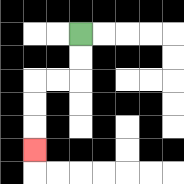{'start': '[3, 1]', 'end': '[1, 6]', 'path_directions': 'D,D,L,L,D,D,D', 'path_coordinates': '[[3, 1], [3, 2], [3, 3], [2, 3], [1, 3], [1, 4], [1, 5], [1, 6]]'}